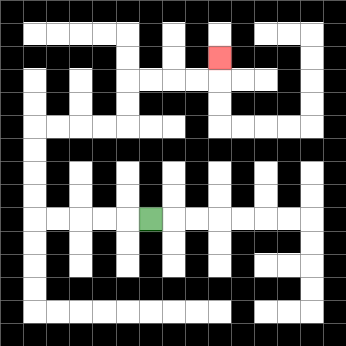{'start': '[6, 9]', 'end': '[9, 2]', 'path_directions': 'L,L,L,L,L,U,U,U,U,R,R,R,R,U,U,R,R,R,R,U', 'path_coordinates': '[[6, 9], [5, 9], [4, 9], [3, 9], [2, 9], [1, 9], [1, 8], [1, 7], [1, 6], [1, 5], [2, 5], [3, 5], [4, 5], [5, 5], [5, 4], [5, 3], [6, 3], [7, 3], [8, 3], [9, 3], [9, 2]]'}